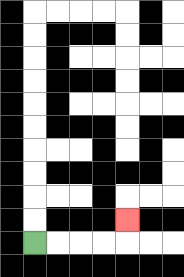{'start': '[1, 10]', 'end': '[5, 9]', 'path_directions': 'R,R,R,R,U', 'path_coordinates': '[[1, 10], [2, 10], [3, 10], [4, 10], [5, 10], [5, 9]]'}